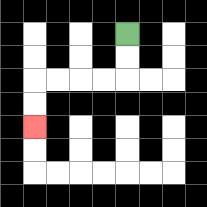{'start': '[5, 1]', 'end': '[1, 5]', 'path_directions': 'D,D,L,L,L,L,D,D', 'path_coordinates': '[[5, 1], [5, 2], [5, 3], [4, 3], [3, 3], [2, 3], [1, 3], [1, 4], [1, 5]]'}